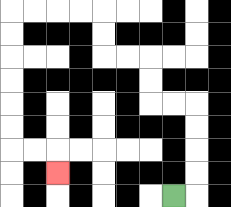{'start': '[7, 8]', 'end': '[2, 7]', 'path_directions': 'R,U,U,U,U,L,L,U,U,L,L,U,U,L,L,L,L,D,D,D,D,D,D,R,R,D', 'path_coordinates': '[[7, 8], [8, 8], [8, 7], [8, 6], [8, 5], [8, 4], [7, 4], [6, 4], [6, 3], [6, 2], [5, 2], [4, 2], [4, 1], [4, 0], [3, 0], [2, 0], [1, 0], [0, 0], [0, 1], [0, 2], [0, 3], [0, 4], [0, 5], [0, 6], [1, 6], [2, 6], [2, 7]]'}